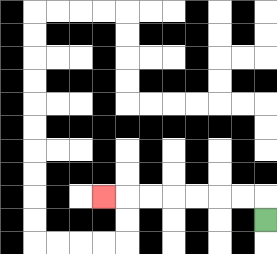{'start': '[11, 9]', 'end': '[4, 8]', 'path_directions': 'U,L,L,L,L,L,L,L', 'path_coordinates': '[[11, 9], [11, 8], [10, 8], [9, 8], [8, 8], [7, 8], [6, 8], [5, 8], [4, 8]]'}